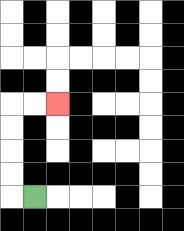{'start': '[1, 8]', 'end': '[2, 4]', 'path_directions': 'L,U,U,U,U,R,R', 'path_coordinates': '[[1, 8], [0, 8], [0, 7], [0, 6], [0, 5], [0, 4], [1, 4], [2, 4]]'}